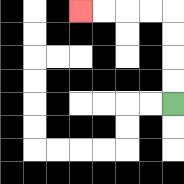{'start': '[7, 4]', 'end': '[3, 0]', 'path_directions': 'U,U,U,U,L,L,L,L', 'path_coordinates': '[[7, 4], [7, 3], [7, 2], [7, 1], [7, 0], [6, 0], [5, 0], [4, 0], [3, 0]]'}